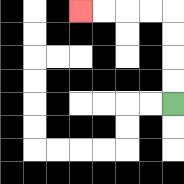{'start': '[7, 4]', 'end': '[3, 0]', 'path_directions': 'U,U,U,U,L,L,L,L', 'path_coordinates': '[[7, 4], [7, 3], [7, 2], [7, 1], [7, 0], [6, 0], [5, 0], [4, 0], [3, 0]]'}